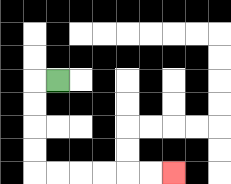{'start': '[2, 3]', 'end': '[7, 7]', 'path_directions': 'L,D,D,D,D,R,R,R,R,R,R', 'path_coordinates': '[[2, 3], [1, 3], [1, 4], [1, 5], [1, 6], [1, 7], [2, 7], [3, 7], [4, 7], [5, 7], [6, 7], [7, 7]]'}